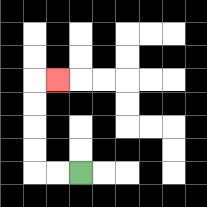{'start': '[3, 7]', 'end': '[2, 3]', 'path_directions': 'L,L,U,U,U,U,R', 'path_coordinates': '[[3, 7], [2, 7], [1, 7], [1, 6], [1, 5], [1, 4], [1, 3], [2, 3]]'}